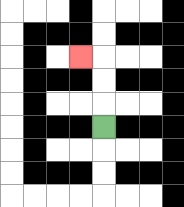{'start': '[4, 5]', 'end': '[3, 2]', 'path_directions': 'U,U,U,L', 'path_coordinates': '[[4, 5], [4, 4], [4, 3], [4, 2], [3, 2]]'}